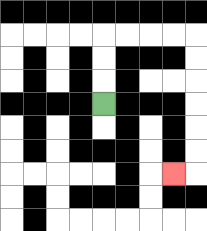{'start': '[4, 4]', 'end': '[7, 7]', 'path_directions': 'U,U,U,R,R,R,R,D,D,D,D,D,D,L', 'path_coordinates': '[[4, 4], [4, 3], [4, 2], [4, 1], [5, 1], [6, 1], [7, 1], [8, 1], [8, 2], [8, 3], [8, 4], [8, 5], [8, 6], [8, 7], [7, 7]]'}